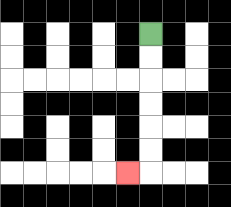{'start': '[6, 1]', 'end': '[5, 7]', 'path_directions': 'D,D,D,D,D,D,L', 'path_coordinates': '[[6, 1], [6, 2], [6, 3], [6, 4], [6, 5], [6, 6], [6, 7], [5, 7]]'}